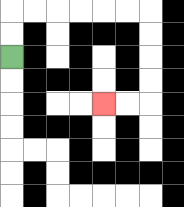{'start': '[0, 2]', 'end': '[4, 4]', 'path_directions': 'U,U,R,R,R,R,R,R,D,D,D,D,L,L', 'path_coordinates': '[[0, 2], [0, 1], [0, 0], [1, 0], [2, 0], [3, 0], [4, 0], [5, 0], [6, 0], [6, 1], [6, 2], [6, 3], [6, 4], [5, 4], [4, 4]]'}